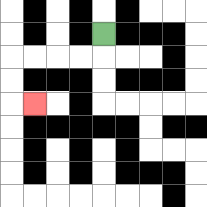{'start': '[4, 1]', 'end': '[1, 4]', 'path_directions': 'D,L,L,L,L,D,D,R', 'path_coordinates': '[[4, 1], [4, 2], [3, 2], [2, 2], [1, 2], [0, 2], [0, 3], [0, 4], [1, 4]]'}